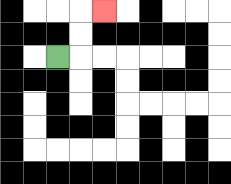{'start': '[2, 2]', 'end': '[4, 0]', 'path_directions': 'R,U,U,R', 'path_coordinates': '[[2, 2], [3, 2], [3, 1], [3, 0], [4, 0]]'}